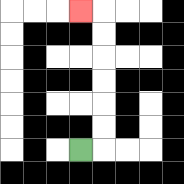{'start': '[3, 6]', 'end': '[3, 0]', 'path_directions': 'R,U,U,U,U,U,U,L', 'path_coordinates': '[[3, 6], [4, 6], [4, 5], [4, 4], [4, 3], [4, 2], [4, 1], [4, 0], [3, 0]]'}